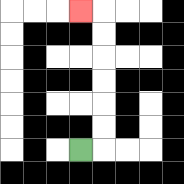{'start': '[3, 6]', 'end': '[3, 0]', 'path_directions': 'R,U,U,U,U,U,U,L', 'path_coordinates': '[[3, 6], [4, 6], [4, 5], [4, 4], [4, 3], [4, 2], [4, 1], [4, 0], [3, 0]]'}